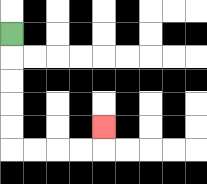{'start': '[0, 1]', 'end': '[4, 5]', 'path_directions': 'D,D,D,D,D,R,R,R,R,U', 'path_coordinates': '[[0, 1], [0, 2], [0, 3], [0, 4], [0, 5], [0, 6], [1, 6], [2, 6], [3, 6], [4, 6], [4, 5]]'}